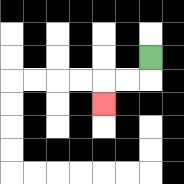{'start': '[6, 2]', 'end': '[4, 4]', 'path_directions': 'D,L,L,D', 'path_coordinates': '[[6, 2], [6, 3], [5, 3], [4, 3], [4, 4]]'}